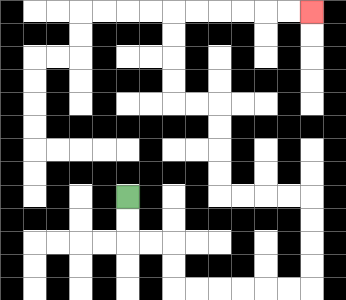{'start': '[5, 8]', 'end': '[13, 0]', 'path_directions': 'D,D,R,R,D,D,R,R,R,R,R,R,U,U,U,U,L,L,L,L,U,U,U,U,L,L,U,U,U,U,R,R,R,R,R,R', 'path_coordinates': '[[5, 8], [5, 9], [5, 10], [6, 10], [7, 10], [7, 11], [7, 12], [8, 12], [9, 12], [10, 12], [11, 12], [12, 12], [13, 12], [13, 11], [13, 10], [13, 9], [13, 8], [12, 8], [11, 8], [10, 8], [9, 8], [9, 7], [9, 6], [9, 5], [9, 4], [8, 4], [7, 4], [7, 3], [7, 2], [7, 1], [7, 0], [8, 0], [9, 0], [10, 0], [11, 0], [12, 0], [13, 0]]'}